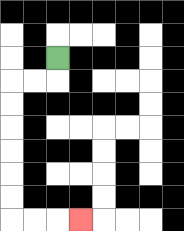{'start': '[2, 2]', 'end': '[3, 9]', 'path_directions': 'D,L,L,D,D,D,D,D,D,R,R,R', 'path_coordinates': '[[2, 2], [2, 3], [1, 3], [0, 3], [0, 4], [0, 5], [0, 6], [0, 7], [0, 8], [0, 9], [1, 9], [2, 9], [3, 9]]'}